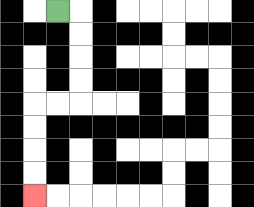{'start': '[2, 0]', 'end': '[1, 8]', 'path_directions': 'R,D,D,D,D,L,L,D,D,D,D', 'path_coordinates': '[[2, 0], [3, 0], [3, 1], [3, 2], [3, 3], [3, 4], [2, 4], [1, 4], [1, 5], [1, 6], [1, 7], [1, 8]]'}